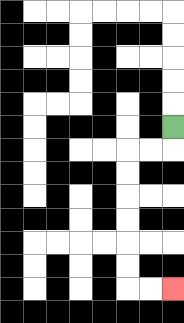{'start': '[7, 5]', 'end': '[7, 12]', 'path_directions': 'D,L,L,D,D,D,D,D,D,R,R', 'path_coordinates': '[[7, 5], [7, 6], [6, 6], [5, 6], [5, 7], [5, 8], [5, 9], [5, 10], [5, 11], [5, 12], [6, 12], [7, 12]]'}